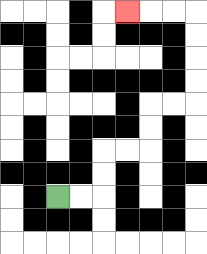{'start': '[2, 8]', 'end': '[5, 0]', 'path_directions': 'R,R,U,U,R,R,U,U,R,R,U,U,U,U,L,L,L', 'path_coordinates': '[[2, 8], [3, 8], [4, 8], [4, 7], [4, 6], [5, 6], [6, 6], [6, 5], [6, 4], [7, 4], [8, 4], [8, 3], [8, 2], [8, 1], [8, 0], [7, 0], [6, 0], [5, 0]]'}